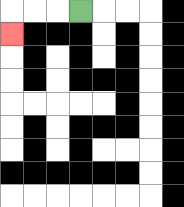{'start': '[3, 0]', 'end': '[0, 1]', 'path_directions': 'L,L,L,D', 'path_coordinates': '[[3, 0], [2, 0], [1, 0], [0, 0], [0, 1]]'}